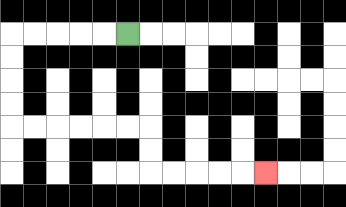{'start': '[5, 1]', 'end': '[11, 7]', 'path_directions': 'L,L,L,L,L,D,D,D,D,R,R,R,R,R,R,D,D,R,R,R,R,R', 'path_coordinates': '[[5, 1], [4, 1], [3, 1], [2, 1], [1, 1], [0, 1], [0, 2], [0, 3], [0, 4], [0, 5], [1, 5], [2, 5], [3, 5], [4, 5], [5, 5], [6, 5], [6, 6], [6, 7], [7, 7], [8, 7], [9, 7], [10, 7], [11, 7]]'}